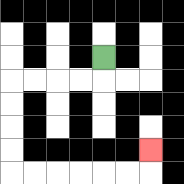{'start': '[4, 2]', 'end': '[6, 6]', 'path_directions': 'D,L,L,L,L,D,D,D,D,R,R,R,R,R,R,U', 'path_coordinates': '[[4, 2], [4, 3], [3, 3], [2, 3], [1, 3], [0, 3], [0, 4], [0, 5], [0, 6], [0, 7], [1, 7], [2, 7], [3, 7], [4, 7], [5, 7], [6, 7], [6, 6]]'}